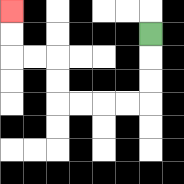{'start': '[6, 1]', 'end': '[0, 0]', 'path_directions': 'D,D,D,L,L,L,L,U,U,L,L,U,U', 'path_coordinates': '[[6, 1], [6, 2], [6, 3], [6, 4], [5, 4], [4, 4], [3, 4], [2, 4], [2, 3], [2, 2], [1, 2], [0, 2], [0, 1], [0, 0]]'}